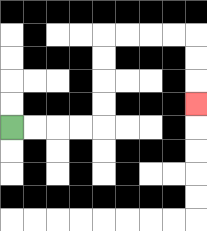{'start': '[0, 5]', 'end': '[8, 4]', 'path_directions': 'R,R,R,R,U,U,U,U,R,R,R,R,D,D,D', 'path_coordinates': '[[0, 5], [1, 5], [2, 5], [3, 5], [4, 5], [4, 4], [4, 3], [4, 2], [4, 1], [5, 1], [6, 1], [7, 1], [8, 1], [8, 2], [8, 3], [8, 4]]'}